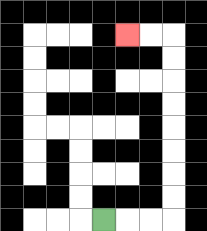{'start': '[4, 9]', 'end': '[5, 1]', 'path_directions': 'R,R,R,U,U,U,U,U,U,U,U,L,L', 'path_coordinates': '[[4, 9], [5, 9], [6, 9], [7, 9], [7, 8], [7, 7], [7, 6], [7, 5], [7, 4], [7, 3], [7, 2], [7, 1], [6, 1], [5, 1]]'}